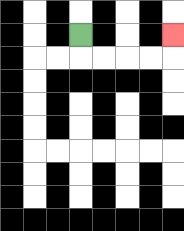{'start': '[3, 1]', 'end': '[7, 1]', 'path_directions': 'D,R,R,R,R,U', 'path_coordinates': '[[3, 1], [3, 2], [4, 2], [5, 2], [6, 2], [7, 2], [7, 1]]'}